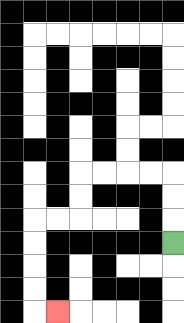{'start': '[7, 10]', 'end': '[2, 13]', 'path_directions': 'U,U,U,L,L,L,L,D,D,L,L,D,D,D,D,R', 'path_coordinates': '[[7, 10], [7, 9], [7, 8], [7, 7], [6, 7], [5, 7], [4, 7], [3, 7], [3, 8], [3, 9], [2, 9], [1, 9], [1, 10], [1, 11], [1, 12], [1, 13], [2, 13]]'}